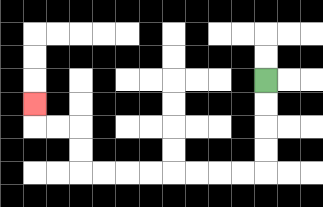{'start': '[11, 3]', 'end': '[1, 4]', 'path_directions': 'D,D,D,D,L,L,L,L,L,L,L,L,U,U,L,L,U', 'path_coordinates': '[[11, 3], [11, 4], [11, 5], [11, 6], [11, 7], [10, 7], [9, 7], [8, 7], [7, 7], [6, 7], [5, 7], [4, 7], [3, 7], [3, 6], [3, 5], [2, 5], [1, 5], [1, 4]]'}